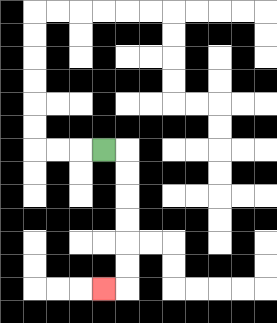{'start': '[4, 6]', 'end': '[4, 12]', 'path_directions': 'R,D,D,D,D,D,D,L', 'path_coordinates': '[[4, 6], [5, 6], [5, 7], [5, 8], [5, 9], [5, 10], [5, 11], [5, 12], [4, 12]]'}